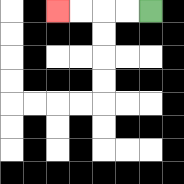{'start': '[6, 0]', 'end': '[2, 0]', 'path_directions': 'L,L,L,L', 'path_coordinates': '[[6, 0], [5, 0], [4, 0], [3, 0], [2, 0]]'}